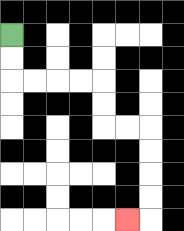{'start': '[0, 1]', 'end': '[5, 9]', 'path_directions': 'D,D,R,R,R,R,D,D,R,R,D,D,D,D,L', 'path_coordinates': '[[0, 1], [0, 2], [0, 3], [1, 3], [2, 3], [3, 3], [4, 3], [4, 4], [4, 5], [5, 5], [6, 5], [6, 6], [6, 7], [6, 8], [6, 9], [5, 9]]'}